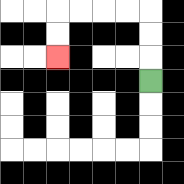{'start': '[6, 3]', 'end': '[2, 2]', 'path_directions': 'U,U,U,L,L,L,L,D,D', 'path_coordinates': '[[6, 3], [6, 2], [6, 1], [6, 0], [5, 0], [4, 0], [3, 0], [2, 0], [2, 1], [2, 2]]'}